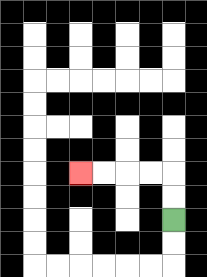{'start': '[7, 9]', 'end': '[3, 7]', 'path_directions': 'U,U,L,L,L,L', 'path_coordinates': '[[7, 9], [7, 8], [7, 7], [6, 7], [5, 7], [4, 7], [3, 7]]'}